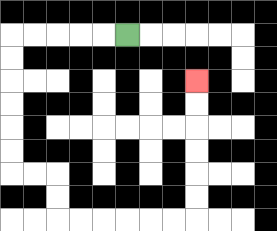{'start': '[5, 1]', 'end': '[8, 3]', 'path_directions': 'L,L,L,L,L,D,D,D,D,D,D,R,R,D,D,R,R,R,R,R,R,U,U,U,U,U,U', 'path_coordinates': '[[5, 1], [4, 1], [3, 1], [2, 1], [1, 1], [0, 1], [0, 2], [0, 3], [0, 4], [0, 5], [0, 6], [0, 7], [1, 7], [2, 7], [2, 8], [2, 9], [3, 9], [4, 9], [5, 9], [6, 9], [7, 9], [8, 9], [8, 8], [8, 7], [8, 6], [8, 5], [8, 4], [8, 3]]'}